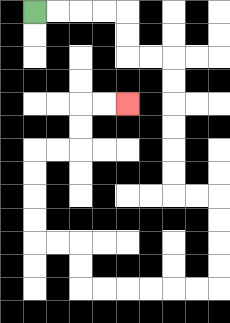{'start': '[1, 0]', 'end': '[5, 4]', 'path_directions': 'R,R,R,R,D,D,R,R,D,D,D,D,D,D,R,R,D,D,D,D,L,L,L,L,L,L,U,U,L,L,U,U,U,U,R,R,U,U,R,R', 'path_coordinates': '[[1, 0], [2, 0], [3, 0], [4, 0], [5, 0], [5, 1], [5, 2], [6, 2], [7, 2], [7, 3], [7, 4], [7, 5], [7, 6], [7, 7], [7, 8], [8, 8], [9, 8], [9, 9], [9, 10], [9, 11], [9, 12], [8, 12], [7, 12], [6, 12], [5, 12], [4, 12], [3, 12], [3, 11], [3, 10], [2, 10], [1, 10], [1, 9], [1, 8], [1, 7], [1, 6], [2, 6], [3, 6], [3, 5], [3, 4], [4, 4], [5, 4]]'}